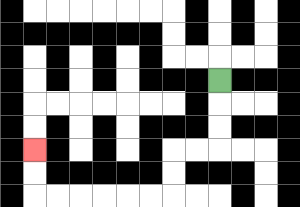{'start': '[9, 3]', 'end': '[1, 6]', 'path_directions': 'D,D,D,L,L,D,D,L,L,L,L,L,L,U,U', 'path_coordinates': '[[9, 3], [9, 4], [9, 5], [9, 6], [8, 6], [7, 6], [7, 7], [7, 8], [6, 8], [5, 8], [4, 8], [3, 8], [2, 8], [1, 8], [1, 7], [1, 6]]'}